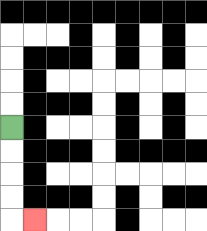{'start': '[0, 5]', 'end': '[1, 9]', 'path_directions': 'D,D,D,D,R', 'path_coordinates': '[[0, 5], [0, 6], [0, 7], [0, 8], [0, 9], [1, 9]]'}